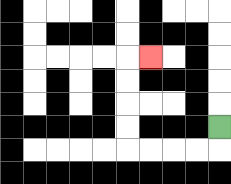{'start': '[9, 5]', 'end': '[6, 2]', 'path_directions': 'D,L,L,L,L,U,U,U,U,R', 'path_coordinates': '[[9, 5], [9, 6], [8, 6], [7, 6], [6, 6], [5, 6], [5, 5], [5, 4], [5, 3], [5, 2], [6, 2]]'}